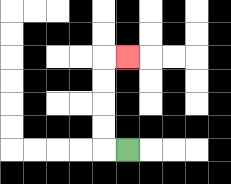{'start': '[5, 6]', 'end': '[5, 2]', 'path_directions': 'L,U,U,U,U,R', 'path_coordinates': '[[5, 6], [4, 6], [4, 5], [4, 4], [4, 3], [4, 2], [5, 2]]'}